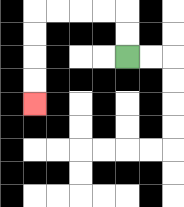{'start': '[5, 2]', 'end': '[1, 4]', 'path_directions': 'U,U,L,L,L,L,D,D,D,D', 'path_coordinates': '[[5, 2], [5, 1], [5, 0], [4, 0], [3, 0], [2, 0], [1, 0], [1, 1], [1, 2], [1, 3], [1, 4]]'}